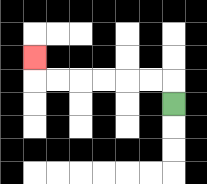{'start': '[7, 4]', 'end': '[1, 2]', 'path_directions': 'U,L,L,L,L,L,L,U', 'path_coordinates': '[[7, 4], [7, 3], [6, 3], [5, 3], [4, 3], [3, 3], [2, 3], [1, 3], [1, 2]]'}